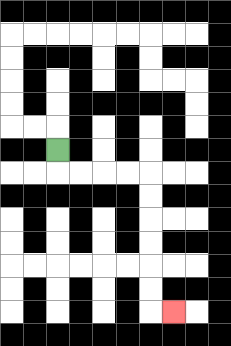{'start': '[2, 6]', 'end': '[7, 13]', 'path_directions': 'D,R,R,R,R,D,D,D,D,D,D,R', 'path_coordinates': '[[2, 6], [2, 7], [3, 7], [4, 7], [5, 7], [6, 7], [6, 8], [6, 9], [6, 10], [6, 11], [6, 12], [6, 13], [7, 13]]'}